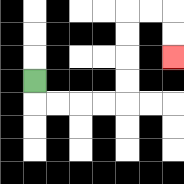{'start': '[1, 3]', 'end': '[7, 2]', 'path_directions': 'D,R,R,R,R,U,U,U,U,R,R,D,D', 'path_coordinates': '[[1, 3], [1, 4], [2, 4], [3, 4], [4, 4], [5, 4], [5, 3], [5, 2], [5, 1], [5, 0], [6, 0], [7, 0], [7, 1], [7, 2]]'}